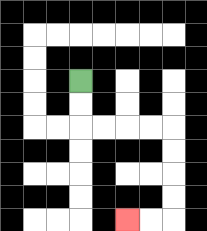{'start': '[3, 3]', 'end': '[5, 9]', 'path_directions': 'D,D,R,R,R,R,D,D,D,D,L,L', 'path_coordinates': '[[3, 3], [3, 4], [3, 5], [4, 5], [5, 5], [6, 5], [7, 5], [7, 6], [7, 7], [7, 8], [7, 9], [6, 9], [5, 9]]'}